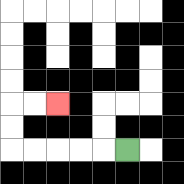{'start': '[5, 6]', 'end': '[2, 4]', 'path_directions': 'L,L,L,L,L,U,U,R,R', 'path_coordinates': '[[5, 6], [4, 6], [3, 6], [2, 6], [1, 6], [0, 6], [0, 5], [0, 4], [1, 4], [2, 4]]'}